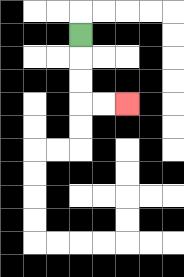{'start': '[3, 1]', 'end': '[5, 4]', 'path_directions': 'D,D,D,R,R', 'path_coordinates': '[[3, 1], [3, 2], [3, 3], [3, 4], [4, 4], [5, 4]]'}